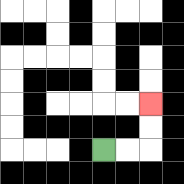{'start': '[4, 6]', 'end': '[6, 4]', 'path_directions': 'R,R,U,U', 'path_coordinates': '[[4, 6], [5, 6], [6, 6], [6, 5], [6, 4]]'}